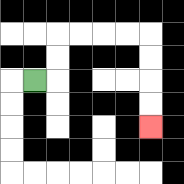{'start': '[1, 3]', 'end': '[6, 5]', 'path_directions': 'R,U,U,R,R,R,R,D,D,D,D', 'path_coordinates': '[[1, 3], [2, 3], [2, 2], [2, 1], [3, 1], [4, 1], [5, 1], [6, 1], [6, 2], [6, 3], [6, 4], [6, 5]]'}